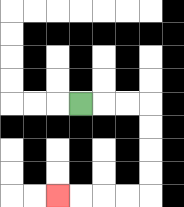{'start': '[3, 4]', 'end': '[2, 8]', 'path_directions': 'R,R,R,D,D,D,D,L,L,L,L', 'path_coordinates': '[[3, 4], [4, 4], [5, 4], [6, 4], [6, 5], [6, 6], [6, 7], [6, 8], [5, 8], [4, 8], [3, 8], [2, 8]]'}